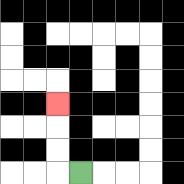{'start': '[3, 7]', 'end': '[2, 4]', 'path_directions': 'L,U,U,U', 'path_coordinates': '[[3, 7], [2, 7], [2, 6], [2, 5], [2, 4]]'}